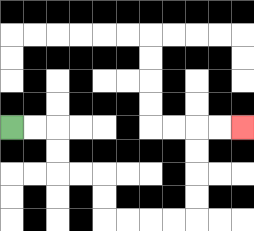{'start': '[0, 5]', 'end': '[10, 5]', 'path_directions': 'R,R,D,D,R,R,D,D,R,R,R,R,U,U,U,U,R,R', 'path_coordinates': '[[0, 5], [1, 5], [2, 5], [2, 6], [2, 7], [3, 7], [4, 7], [4, 8], [4, 9], [5, 9], [6, 9], [7, 9], [8, 9], [8, 8], [8, 7], [8, 6], [8, 5], [9, 5], [10, 5]]'}